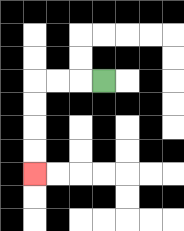{'start': '[4, 3]', 'end': '[1, 7]', 'path_directions': 'L,L,L,D,D,D,D', 'path_coordinates': '[[4, 3], [3, 3], [2, 3], [1, 3], [1, 4], [1, 5], [1, 6], [1, 7]]'}